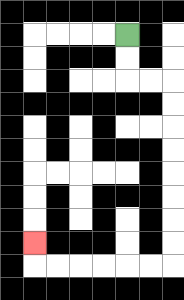{'start': '[5, 1]', 'end': '[1, 10]', 'path_directions': 'D,D,R,R,D,D,D,D,D,D,D,D,L,L,L,L,L,L,U', 'path_coordinates': '[[5, 1], [5, 2], [5, 3], [6, 3], [7, 3], [7, 4], [7, 5], [7, 6], [7, 7], [7, 8], [7, 9], [7, 10], [7, 11], [6, 11], [5, 11], [4, 11], [3, 11], [2, 11], [1, 11], [1, 10]]'}